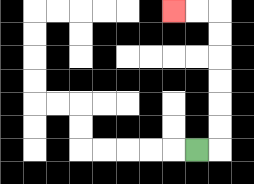{'start': '[8, 6]', 'end': '[7, 0]', 'path_directions': 'R,U,U,U,U,U,U,L,L', 'path_coordinates': '[[8, 6], [9, 6], [9, 5], [9, 4], [9, 3], [9, 2], [9, 1], [9, 0], [8, 0], [7, 0]]'}